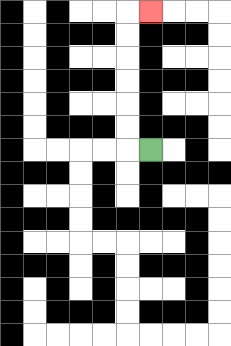{'start': '[6, 6]', 'end': '[6, 0]', 'path_directions': 'L,U,U,U,U,U,U,R', 'path_coordinates': '[[6, 6], [5, 6], [5, 5], [5, 4], [5, 3], [5, 2], [5, 1], [5, 0], [6, 0]]'}